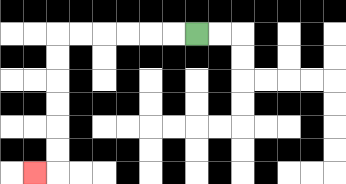{'start': '[8, 1]', 'end': '[1, 7]', 'path_directions': 'L,L,L,L,L,L,D,D,D,D,D,D,L', 'path_coordinates': '[[8, 1], [7, 1], [6, 1], [5, 1], [4, 1], [3, 1], [2, 1], [2, 2], [2, 3], [2, 4], [2, 5], [2, 6], [2, 7], [1, 7]]'}